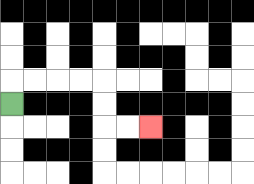{'start': '[0, 4]', 'end': '[6, 5]', 'path_directions': 'U,R,R,R,R,D,D,R,R', 'path_coordinates': '[[0, 4], [0, 3], [1, 3], [2, 3], [3, 3], [4, 3], [4, 4], [4, 5], [5, 5], [6, 5]]'}